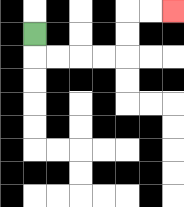{'start': '[1, 1]', 'end': '[7, 0]', 'path_directions': 'D,R,R,R,R,U,U,R,R', 'path_coordinates': '[[1, 1], [1, 2], [2, 2], [3, 2], [4, 2], [5, 2], [5, 1], [5, 0], [6, 0], [7, 0]]'}